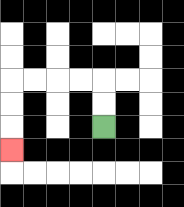{'start': '[4, 5]', 'end': '[0, 6]', 'path_directions': 'U,U,L,L,L,L,D,D,D', 'path_coordinates': '[[4, 5], [4, 4], [4, 3], [3, 3], [2, 3], [1, 3], [0, 3], [0, 4], [0, 5], [0, 6]]'}